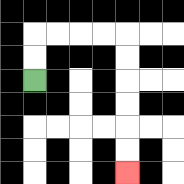{'start': '[1, 3]', 'end': '[5, 7]', 'path_directions': 'U,U,R,R,R,R,D,D,D,D,D,D', 'path_coordinates': '[[1, 3], [1, 2], [1, 1], [2, 1], [3, 1], [4, 1], [5, 1], [5, 2], [5, 3], [5, 4], [5, 5], [5, 6], [5, 7]]'}